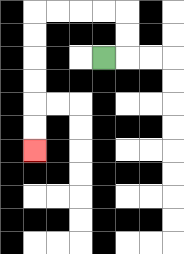{'start': '[4, 2]', 'end': '[1, 6]', 'path_directions': 'R,U,U,L,L,L,L,D,D,D,D,D,D', 'path_coordinates': '[[4, 2], [5, 2], [5, 1], [5, 0], [4, 0], [3, 0], [2, 0], [1, 0], [1, 1], [1, 2], [1, 3], [1, 4], [1, 5], [1, 6]]'}